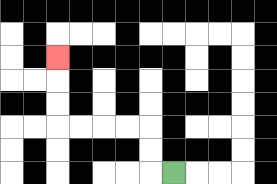{'start': '[7, 7]', 'end': '[2, 2]', 'path_directions': 'L,U,U,L,L,L,L,U,U,U', 'path_coordinates': '[[7, 7], [6, 7], [6, 6], [6, 5], [5, 5], [4, 5], [3, 5], [2, 5], [2, 4], [2, 3], [2, 2]]'}